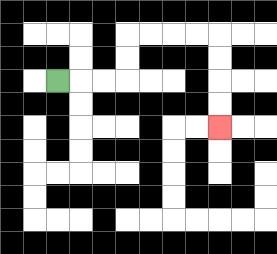{'start': '[2, 3]', 'end': '[9, 5]', 'path_directions': 'R,R,R,U,U,R,R,R,R,D,D,D,D', 'path_coordinates': '[[2, 3], [3, 3], [4, 3], [5, 3], [5, 2], [5, 1], [6, 1], [7, 1], [8, 1], [9, 1], [9, 2], [9, 3], [9, 4], [9, 5]]'}